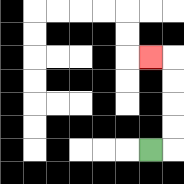{'start': '[6, 6]', 'end': '[6, 2]', 'path_directions': 'R,U,U,U,U,L', 'path_coordinates': '[[6, 6], [7, 6], [7, 5], [7, 4], [7, 3], [7, 2], [6, 2]]'}